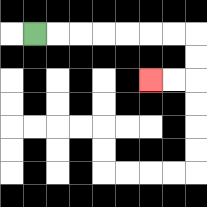{'start': '[1, 1]', 'end': '[6, 3]', 'path_directions': 'R,R,R,R,R,R,R,D,D,L,L', 'path_coordinates': '[[1, 1], [2, 1], [3, 1], [4, 1], [5, 1], [6, 1], [7, 1], [8, 1], [8, 2], [8, 3], [7, 3], [6, 3]]'}